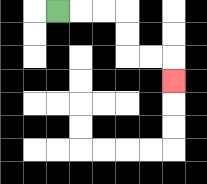{'start': '[2, 0]', 'end': '[7, 3]', 'path_directions': 'R,R,R,D,D,R,R,D', 'path_coordinates': '[[2, 0], [3, 0], [4, 0], [5, 0], [5, 1], [5, 2], [6, 2], [7, 2], [7, 3]]'}